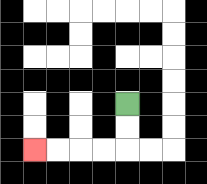{'start': '[5, 4]', 'end': '[1, 6]', 'path_directions': 'D,D,L,L,L,L', 'path_coordinates': '[[5, 4], [5, 5], [5, 6], [4, 6], [3, 6], [2, 6], [1, 6]]'}